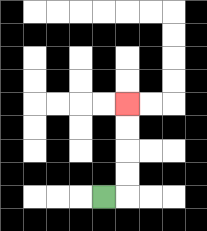{'start': '[4, 8]', 'end': '[5, 4]', 'path_directions': 'R,U,U,U,U', 'path_coordinates': '[[4, 8], [5, 8], [5, 7], [5, 6], [5, 5], [5, 4]]'}